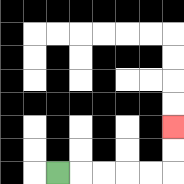{'start': '[2, 7]', 'end': '[7, 5]', 'path_directions': 'R,R,R,R,R,U,U', 'path_coordinates': '[[2, 7], [3, 7], [4, 7], [5, 7], [6, 7], [7, 7], [7, 6], [7, 5]]'}